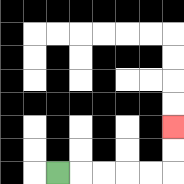{'start': '[2, 7]', 'end': '[7, 5]', 'path_directions': 'R,R,R,R,R,U,U', 'path_coordinates': '[[2, 7], [3, 7], [4, 7], [5, 7], [6, 7], [7, 7], [7, 6], [7, 5]]'}